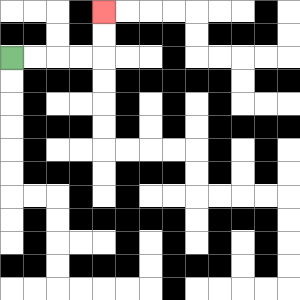{'start': '[0, 2]', 'end': '[4, 0]', 'path_directions': 'R,R,R,R,U,U', 'path_coordinates': '[[0, 2], [1, 2], [2, 2], [3, 2], [4, 2], [4, 1], [4, 0]]'}